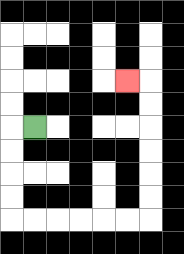{'start': '[1, 5]', 'end': '[5, 3]', 'path_directions': 'L,D,D,D,D,R,R,R,R,R,R,U,U,U,U,U,U,L', 'path_coordinates': '[[1, 5], [0, 5], [0, 6], [0, 7], [0, 8], [0, 9], [1, 9], [2, 9], [3, 9], [4, 9], [5, 9], [6, 9], [6, 8], [6, 7], [6, 6], [6, 5], [6, 4], [6, 3], [5, 3]]'}